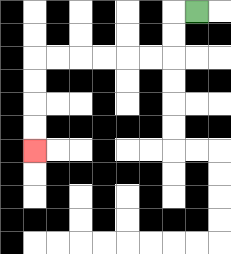{'start': '[8, 0]', 'end': '[1, 6]', 'path_directions': 'L,D,D,L,L,L,L,L,L,D,D,D,D', 'path_coordinates': '[[8, 0], [7, 0], [7, 1], [7, 2], [6, 2], [5, 2], [4, 2], [3, 2], [2, 2], [1, 2], [1, 3], [1, 4], [1, 5], [1, 6]]'}